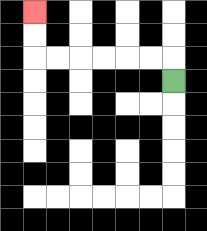{'start': '[7, 3]', 'end': '[1, 0]', 'path_directions': 'U,L,L,L,L,L,L,U,U', 'path_coordinates': '[[7, 3], [7, 2], [6, 2], [5, 2], [4, 2], [3, 2], [2, 2], [1, 2], [1, 1], [1, 0]]'}